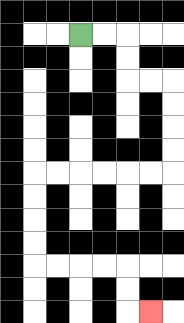{'start': '[3, 1]', 'end': '[6, 13]', 'path_directions': 'R,R,D,D,R,R,D,D,D,D,L,L,L,L,L,L,D,D,D,D,R,R,R,R,D,D,R', 'path_coordinates': '[[3, 1], [4, 1], [5, 1], [5, 2], [5, 3], [6, 3], [7, 3], [7, 4], [7, 5], [7, 6], [7, 7], [6, 7], [5, 7], [4, 7], [3, 7], [2, 7], [1, 7], [1, 8], [1, 9], [1, 10], [1, 11], [2, 11], [3, 11], [4, 11], [5, 11], [5, 12], [5, 13], [6, 13]]'}